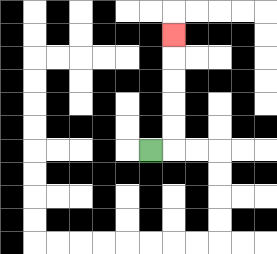{'start': '[6, 6]', 'end': '[7, 1]', 'path_directions': 'R,U,U,U,U,U', 'path_coordinates': '[[6, 6], [7, 6], [7, 5], [7, 4], [7, 3], [7, 2], [7, 1]]'}